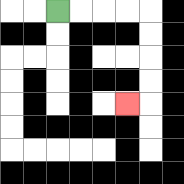{'start': '[2, 0]', 'end': '[5, 4]', 'path_directions': 'R,R,R,R,D,D,D,D,L', 'path_coordinates': '[[2, 0], [3, 0], [4, 0], [5, 0], [6, 0], [6, 1], [6, 2], [6, 3], [6, 4], [5, 4]]'}